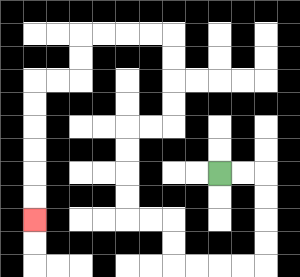{'start': '[9, 7]', 'end': '[1, 9]', 'path_directions': 'R,R,D,D,D,D,L,L,L,L,U,U,L,L,U,U,U,U,R,R,U,U,U,U,L,L,L,L,D,D,L,L,D,D,D,D,D,D', 'path_coordinates': '[[9, 7], [10, 7], [11, 7], [11, 8], [11, 9], [11, 10], [11, 11], [10, 11], [9, 11], [8, 11], [7, 11], [7, 10], [7, 9], [6, 9], [5, 9], [5, 8], [5, 7], [5, 6], [5, 5], [6, 5], [7, 5], [7, 4], [7, 3], [7, 2], [7, 1], [6, 1], [5, 1], [4, 1], [3, 1], [3, 2], [3, 3], [2, 3], [1, 3], [1, 4], [1, 5], [1, 6], [1, 7], [1, 8], [1, 9]]'}